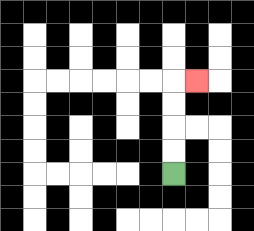{'start': '[7, 7]', 'end': '[8, 3]', 'path_directions': 'U,U,U,U,R', 'path_coordinates': '[[7, 7], [7, 6], [7, 5], [7, 4], [7, 3], [8, 3]]'}